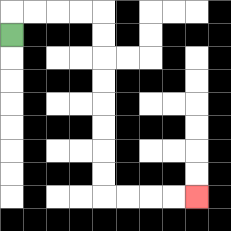{'start': '[0, 1]', 'end': '[8, 8]', 'path_directions': 'U,R,R,R,R,D,D,D,D,D,D,D,D,R,R,R,R', 'path_coordinates': '[[0, 1], [0, 0], [1, 0], [2, 0], [3, 0], [4, 0], [4, 1], [4, 2], [4, 3], [4, 4], [4, 5], [4, 6], [4, 7], [4, 8], [5, 8], [6, 8], [7, 8], [8, 8]]'}